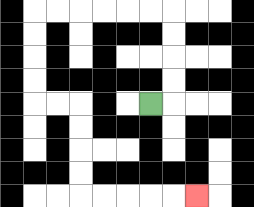{'start': '[6, 4]', 'end': '[8, 8]', 'path_directions': 'R,U,U,U,U,L,L,L,L,L,L,D,D,D,D,R,R,D,D,D,D,R,R,R,R,R', 'path_coordinates': '[[6, 4], [7, 4], [7, 3], [7, 2], [7, 1], [7, 0], [6, 0], [5, 0], [4, 0], [3, 0], [2, 0], [1, 0], [1, 1], [1, 2], [1, 3], [1, 4], [2, 4], [3, 4], [3, 5], [3, 6], [3, 7], [3, 8], [4, 8], [5, 8], [6, 8], [7, 8], [8, 8]]'}